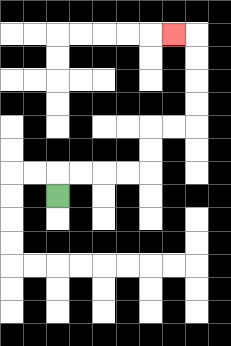{'start': '[2, 8]', 'end': '[7, 1]', 'path_directions': 'U,R,R,R,R,U,U,R,R,U,U,U,U,L', 'path_coordinates': '[[2, 8], [2, 7], [3, 7], [4, 7], [5, 7], [6, 7], [6, 6], [6, 5], [7, 5], [8, 5], [8, 4], [8, 3], [8, 2], [8, 1], [7, 1]]'}